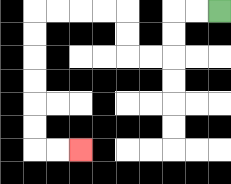{'start': '[9, 0]', 'end': '[3, 6]', 'path_directions': 'L,L,D,D,L,L,U,U,L,L,L,L,D,D,D,D,D,D,R,R', 'path_coordinates': '[[9, 0], [8, 0], [7, 0], [7, 1], [7, 2], [6, 2], [5, 2], [5, 1], [5, 0], [4, 0], [3, 0], [2, 0], [1, 0], [1, 1], [1, 2], [1, 3], [1, 4], [1, 5], [1, 6], [2, 6], [3, 6]]'}